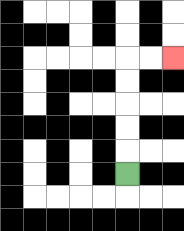{'start': '[5, 7]', 'end': '[7, 2]', 'path_directions': 'U,U,U,U,U,R,R', 'path_coordinates': '[[5, 7], [5, 6], [5, 5], [5, 4], [5, 3], [5, 2], [6, 2], [7, 2]]'}